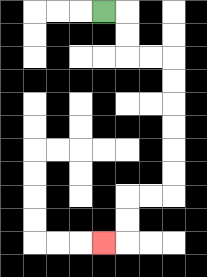{'start': '[4, 0]', 'end': '[4, 10]', 'path_directions': 'R,D,D,R,R,D,D,D,D,D,D,L,L,D,D,L', 'path_coordinates': '[[4, 0], [5, 0], [5, 1], [5, 2], [6, 2], [7, 2], [7, 3], [7, 4], [7, 5], [7, 6], [7, 7], [7, 8], [6, 8], [5, 8], [5, 9], [5, 10], [4, 10]]'}